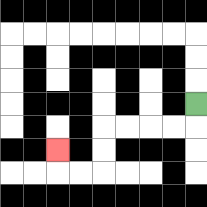{'start': '[8, 4]', 'end': '[2, 6]', 'path_directions': 'D,L,L,L,L,D,D,L,L,U', 'path_coordinates': '[[8, 4], [8, 5], [7, 5], [6, 5], [5, 5], [4, 5], [4, 6], [4, 7], [3, 7], [2, 7], [2, 6]]'}